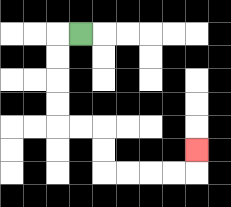{'start': '[3, 1]', 'end': '[8, 6]', 'path_directions': 'L,D,D,D,D,R,R,D,D,R,R,R,R,U', 'path_coordinates': '[[3, 1], [2, 1], [2, 2], [2, 3], [2, 4], [2, 5], [3, 5], [4, 5], [4, 6], [4, 7], [5, 7], [6, 7], [7, 7], [8, 7], [8, 6]]'}